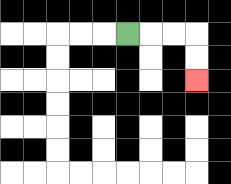{'start': '[5, 1]', 'end': '[8, 3]', 'path_directions': 'R,R,R,D,D', 'path_coordinates': '[[5, 1], [6, 1], [7, 1], [8, 1], [8, 2], [8, 3]]'}